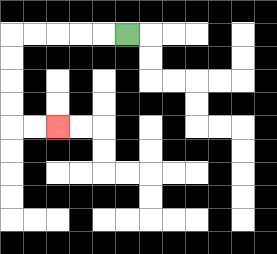{'start': '[5, 1]', 'end': '[2, 5]', 'path_directions': 'L,L,L,L,L,D,D,D,D,R,R', 'path_coordinates': '[[5, 1], [4, 1], [3, 1], [2, 1], [1, 1], [0, 1], [0, 2], [0, 3], [0, 4], [0, 5], [1, 5], [2, 5]]'}